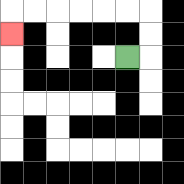{'start': '[5, 2]', 'end': '[0, 1]', 'path_directions': 'R,U,U,L,L,L,L,L,L,D', 'path_coordinates': '[[5, 2], [6, 2], [6, 1], [6, 0], [5, 0], [4, 0], [3, 0], [2, 0], [1, 0], [0, 0], [0, 1]]'}